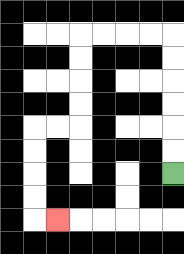{'start': '[7, 7]', 'end': '[2, 9]', 'path_directions': 'U,U,U,U,U,U,L,L,L,L,D,D,D,D,L,L,D,D,D,D,R', 'path_coordinates': '[[7, 7], [7, 6], [7, 5], [7, 4], [7, 3], [7, 2], [7, 1], [6, 1], [5, 1], [4, 1], [3, 1], [3, 2], [3, 3], [3, 4], [3, 5], [2, 5], [1, 5], [1, 6], [1, 7], [1, 8], [1, 9], [2, 9]]'}